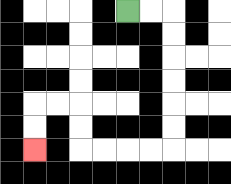{'start': '[5, 0]', 'end': '[1, 6]', 'path_directions': 'R,R,D,D,D,D,D,D,L,L,L,L,U,U,L,L,D,D', 'path_coordinates': '[[5, 0], [6, 0], [7, 0], [7, 1], [7, 2], [7, 3], [7, 4], [7, 5], [7, 6], [6, 6], [5, 6], [4, 6], [3, 6], [3, 5], [3, 4], [2, 4], [1, 4], [1, 5], [1, 6]]'}